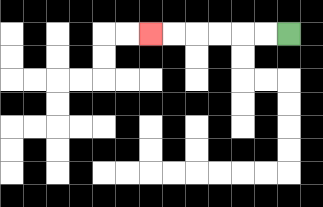{'start': '[12, 1]', 'end': '[6, 1]', 'path_directions': 'L,L,L,L,L,L', 'path_coordinates': '[[12, 1], [11, 1], [10, 1], [9, 1], [8, 1], [7, 1], [6, 1]]'}